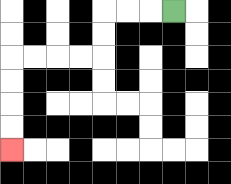{'start': '[7, 0]', 'end': '[0, 6]', 'path_directions': 'L,L,L,D,D,L,L,L,L,D,D,D,D', 'path_coordinates': '[[7, 0], [6, 0], [5, 0], [4, 0], [4, 1], [4, 2], [3, 2], [2, 2], [1, 2], [0, 2], [0, 3], [0, 4], [0, 5], [0, 6]]'}